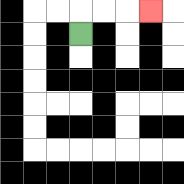{'start': '[3, 1]', 'end': '[6, 0]', 'path_directions': 'U,R,R,R', 'path_coordinates': '[[3, 1], [3, 0], [4, 0], [5, 0], [6, 0]]'}